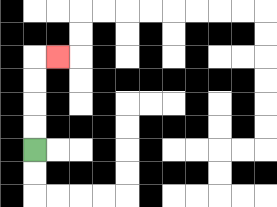{'start': '[1, 6]', 'end': '[2, 2]', 'path_directions': 'U,U,U,U,R', 'path_coordinates': '[[1, 6], [1, 5], [1, 4], [1, 3], [1, 2], [2, 2]]'}